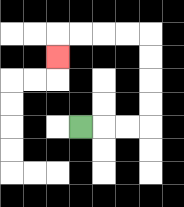{'start': '[3, 5]', 'end': '[2, 2]', 'path_directions': 'R,R,R,U,U,U,U,L,L,L,L,D', 'path_coordinates': '[[3, 5], [4, 5], [5, 5], [6, 5], [6, 4], [6, 3], [6, 2], [6, 1], [5, 1], [4, 1], [3, 1], [2, 1], [2, 2]]'}